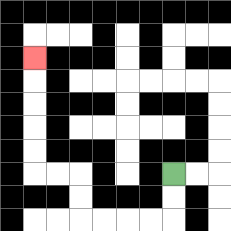{'start': '[7, 7]', 'end': '[1, 2]', 'path_directions': 'D,D,L,L,L,L,U,U,L,L,U,U,U,U,U', 'path_coordinates': '[[7, 7], [7, 8], [7, 9], [6, 9], [5, 9], [4, 9], [3, 9], [3, 8], [3, 7], [2, 7], [1, 7], [1, 6], [1, 5], [1, 4], [1, 3], [1, 2]]'}